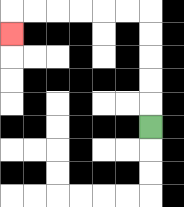{'start': '[6, 5]', 'end': '[0, 1]', 'path_directions': 'U,U,U,U,U,L,L,L,L,L,L,D', 'path_coordinates': '[[6, 5], [6, 4], [6, 3], [6, 2], [6, 1], [6, 0], [5, 0], [4, 0], [3, 0], [2, 0], [1, 0], [0, 0], [0, 1]]'}